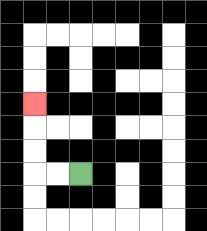{'start': '[3, 7]', 'end': '[1, 4]', 'path_directions': 'L,L,U,U,U', 'path_coordinates': '[[3, 7], [2, 7], [1, 7], [1, 6], [1, 5], [1, 4]]'}